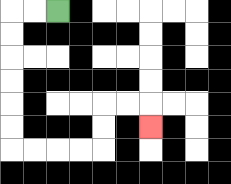{'start': '[2, 0]', 'end': '[6, 5]', 'path_directions': 'L,L,D,D,D,D,D,D,R,R,R,R,U,U,R,R,D', 'path_coordinates': '[[2, 0], [1, 0], [0, 0], [0, 1], [0, 2], [0, 3], [0, 4], [0, 5], [0, 6], [1, 6], [2, 6], [3, 6], [4, 6], [4, 5], [4, 4], [5, 4], [6, 4], [6, 5]]'}